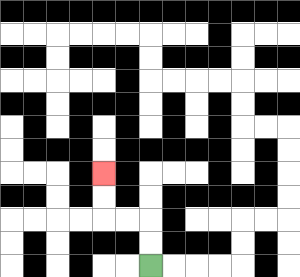{'start': '[6, 11]', 'end': '[4, 7]', 'path_directions': 'U,U,L,L,U,U', 'path_coordinates': '[[6, 11], [6, 10], [6, 9], [5, 9], [4, 9], [4, 8], [4, 7]]'}